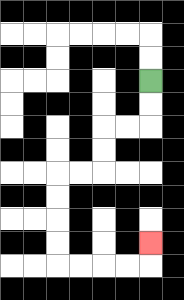{'start': '[6, 3]', 'end': '[6, 10]', 'path_directions': 'D,D,L,L,D,D,L,L,D,D,D,D,R,R,R,R,U', 'path_coordinates': '[[6, 3], [6, 4], [6, 5], [5, 5], [4, 5], [4, 6], [4, 7], [3, 7], [2, 7], [2, 8], [2, 9], [2, 10], [2, 11], [3, 11], [4, 11], [5, 11], [6, 11], [6, 10]]'}